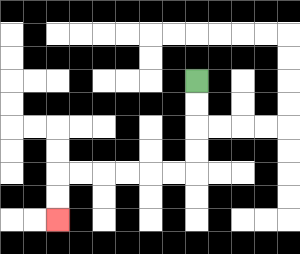{'start': '[8, 3]', 'end': '[2, 9]', 'path_directions': 'D,D,D,D,L,L,L,L,L,L,D,D', 'path_coordinates': '[[8, 3], [8, 4], [8, 5], [8, 6], [8, 7], [7, 7], [6, 7], [5, 7], [4, 7], [3, 7], [2, 7], [2, 8], [2, 9]]'}